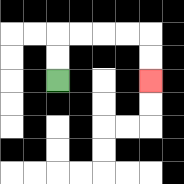{'start': '[2, 3]', 'end': '[6, 3]', 'path_directions': 'U,U,R,R,R,R,D,D', 'path_coordinates': '[[2, 3], [2, 2], [2, 1], [3, 1], [4, 1], [5, 1], [6, 1], [6, 2], [6, 3]]'}